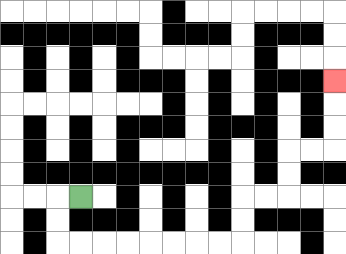{'start': '[3, 8]', 'end': '[14, 3]', 'path_directions': 'L,D,D,R,R,R,R,R,R,R,R,U,U,R,R,U,U,R,R,U,U,U', 'path_coordinates': '[[3, 8], [2, 8], [2, 9], [2, 10], [3, 10], [4, 10], [5, 10], [6, 10], [7, 10], [8, 10], [9, 10], [10, 10], [10, 9], [10, 8], [11, 8], [12, 8], [12, 7], [12, 6], [13, 6], [14, 6], [14, 5], [14, 4], [14, 3]]'}